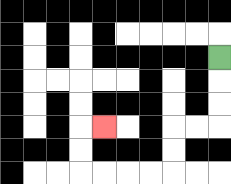{'start': '[9, 2]', 'end': '[4, 5]', 'path_directions': 'D,D,D,L,L,D,D,L,L,L,L,U,U,R', 'path_coordinates': '[[9, 2], [9, 3], [9, 4], [9, 5], [8, 5], [7, 5], [7, 6], [7, 7], [6, 7], [5, 7], [4, 7], [3, 7], [3, 6], [3, 5], [4, 5]]'}